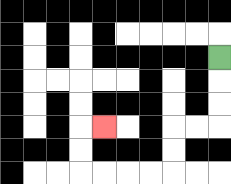{'start': '[9, 2]', 'end': '[4, 5]', 'path_directions': 'D,D,D,L,L,D,D,L,L,L,L,U,U,R', 'path_coordinates': '[[9, 2], [9, 3], [9, 4], [9, 5], [8, 5], [7, 5], [7, 6], [7, 7], [6, 7], [5, 7], [4, 7], [3, 7], [3, 6], [3, 5], [4, 5]]'}